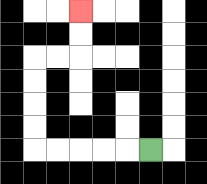{'start': '[6, 6]', 'end': '[3, 0]', 'path_directions': 'L,L,L,L,L,U,U,U,U,R,R,U,U', 'path_coordinates': '[[6, 6], [5, 6], [4, 6], [3, 6], [2, 6], [1, 6], [1, 5], [1, 4], [1, 3], [1, 2], [2, 2], [3, 2], [3, 1], [3, 0]]'}